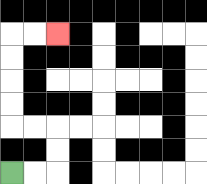{'start': '[0, 7]', 'end': '[2, 1]', 'path_directions': 'R,R,U,U,L,L,U,U,U,U,R,R', 'path_coordinates': '[[0, 7], [1, 7], [2, 7], [2, 6], [2, 5], [1, 5], [0, 5], [0, 4], [0, 3], [0, 2], [0, 1], [1, 1], [2, 1]]'}